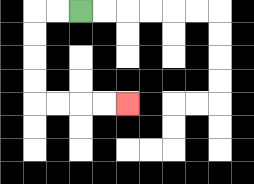{'start': '[3, 0]', 'end': '[5, 4]', 'path_directions': 'L,L,D,D,D,D,R,R,R,R', 'path_coordinates': '[[3, 0], [2, 0], [1, 0], [1, 1], [1, 2], [1, 3], [1, 4], [2, 4], [3, 4], [4, 4], [5, 4]]'}